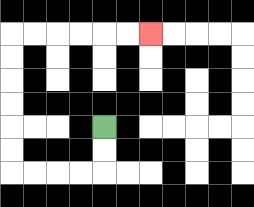{'start': '[4, 5]', 'end': '[6, 1]', 'path_directions': 'D,D,L,L,L,L,U,U,U,U,U,U,R,R,R,R,R,R', 'path_coordinates': '[[4, 5], [4, 6], [4, 7], [3, 7], [2, 7], [1, 7], [0, 7], [0, 6], [0, 5], [0, 4], [0, 3], [0, 2], [0, 1], [1, 1], [2, 1], [3, 1], [4, 1], [5, 1], [6, 1]]'}